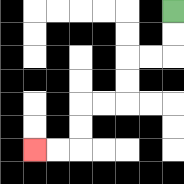{'start': '[7, 0]', 'end': '[1, 6]', 'path_directions': 'D,D,L,L,D,D,L,L,D,D,L,L', 'path_coordinates': '[[7, 0], [7, 1], [7, 2], [6, 2], [5, 2], [5, 3], [5, 4], [4, 4], [3, 4], [3, 5], [3, 6], [2, 6], [1, 6]]'}